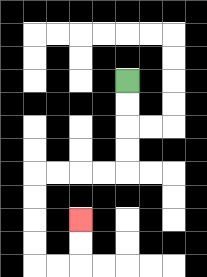{'start': '[5, 3]', 'end': '[3, 9]', 'path_directions': 'D,D,D,D,L,L,L,L,D,D,D,D,R,R,U,U', 'path_coordinates': '[[5, 3], [5, 4], [5, 5], [5, 6], [5, 7], [4, 7], [3, 7], [2, 7], [1, 7], [1, 8], [1, 9], [1, 10], [1, 11], [2, 11], [3, 11], [3, 10], [3, 9]]'}